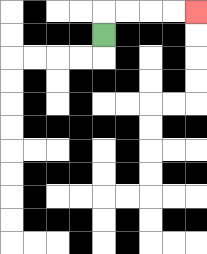{'start': '[4, 1]', 'end': '[8, 0]', 'path_directions': 'U,R,R,R,R', 'path_coordinates': '[[4, 1], [4, 0], [5, 0], [6, 0], [7, 0], [8, 0]]'}